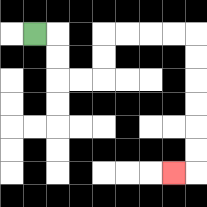{'start': '[1, 1]', 'end': '[7, 7]', 'path_directions': 'R,D,D,R,R,U,U,R,R,R,R,D,D,D,D,D,D,L', 'path_coordinates': '[[1, 1], [2, 1], [2, 2], [2, 3], [3, 3], [4, 3], [4, 2], [4, 1], [5, 1], [6, 1], [7, 1], [8, 1], [8, 2], [8, 3], [8, 4], [8, 5], [8, 6], [8, 7], [7, 7]]'}